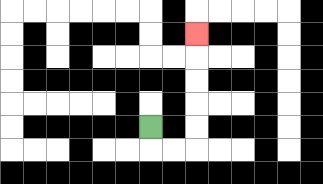{'start': '[6, 5]', 'end': '[8, 1]', 'path_directions': 'D,R,R,U,U,U,U,U', 'path_coordinates': '[[6, 5], [6, 6], [7, 6], [8, 6], [8, 5], [8, 4], [8, 3], [8, 2], [8, 1]]'}